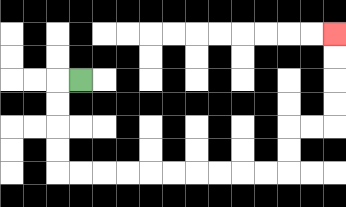{'start': '[3, 3]', 'end': '[14, 1]', 'path_directions': 'L,D,D,D,D,R,R,R,R,R,R,R,R,R,R,U,U,R,R,U,U,U,U', 'path_coordinates': '[[3, 3], [2, 3], [2, 4], [2, 5], [2, 6], [2, 7], [3, 7], [4, 7], [5, 7], [6, 7], [7, 7], [8, 7], [9, 7], [10, 7], [11, 7], [12, 7], [12, 6], [12, 5], [13, 5], [14, 5], [14, 4], [14, 3], [14, 2], [14, 1]]'}